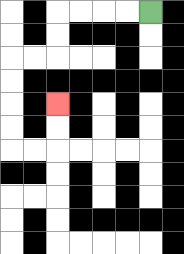{'start': '[6, 0]', 'end': '[2, 4]', 'path_directions': 'L,L,L,L,D,D,L,L,D,D,D,D,R,R,U,U', 'path_coordinates': '[[6, 0], [5, 0], [4, 0], [3, 0], [2, 0], [2, 1], [2, 2], [1, 2], [0, 2], [0, 3], [0, 4], [0, 5], [0, 6], [1, 6], [2, 6], [2, 5], [2, 4]]'}